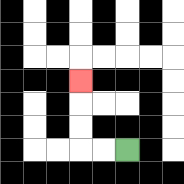{'start': '[5, 6]', 'end': '[3, 3]', 'path_directions': 'L,L,U,U,U', 'path_coordinates': '[[5, 6], [4, 6], [3, 6], [3, 5], [3, 4], [3, 3]]'}